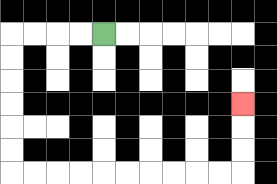{'start': '[4, 1]', 'end': '[10, 4]', 'path_directions': 'L,L,L,L,D,D,D,D,D,D,R,R,R,R,R,R,R,R,R,R,U,U,U', 'path_coordinates': '[[4, 1], [3, 1], [2, 1], [1, 1], [0, 1], [0, 2], [0, 3], [0, 4], [0, 5], [0, 6], [0, 7], [1, 7], [2, 7], [3, 7], [4, 7], [5, 7], [6, 7], [7, 7], [8, 7], [9, 7], [10, 7], [10, 6], [10, 5], [10, 4]]'}